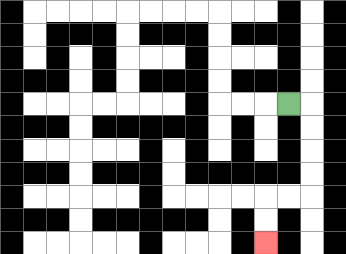{'start': '[12, 4]', 'end': '[11, 10]', 'path_directions': 'R,D,D,D,D,L,L,D,D', 'path_coordinates': '[[12, 4], [13, 4], [13, 5], [13, 6], [13, 7], [13, 8], [12, 8], [11, 8], [11, 9], [11, 10]]'}